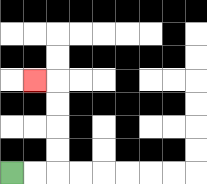{'start': '[0, 7]', 'end': '[1, 3]', 'path_directions': 'R,R,U,U,U,U,L', 'path_coordinates': '[[0, 7], [1, 7], [2, 7], [2, 6], [2, 5], [2, 4], [2, 3], [1, 3]]'}